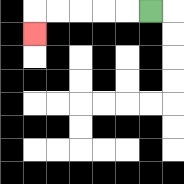{'start': '[6, 0]', 'end': '[1, 1]', 'path_directions': 'L,L,L,L,L,D', 'path_coordinates': '[[6, 0], [5, 0], [4, 0], [3, 0], [2, 0], [1, 0], [1, 1]]'}